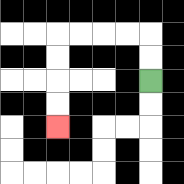{'start': '[6, 3]', 'end': '[2, 5]', 'path_directions': 'U,U,L,L,L,L,D,D,D,D', 'path_coordinates': '[[6, 3], [6, 2], [6, 1], [5, 1], [4, 1], [3, 1], [2, 1], [2, 2], [2, 3], [2, 4], [2, 5]]'}